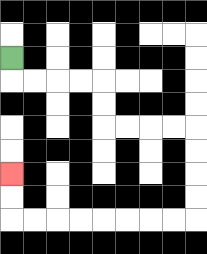{'start': '[0, 2]', 'end': '[0, 7]', 'path_directions': 'D,R,R,R,R,D,D,R,R,R,R,D,D,D,D,L,L,L,L,L,L,L,L,U,U', 'path_coordinates': '[[0, 2], [0, 3], [1, 3], [2, 3], [3, 3], [4, 3], [4, 4], [4, 5], [5, 5], [6, 5], [7, 5], [8, 5], [8, 6], [8, 7], [8, 8], [8, 9], [7, 9], [6, 9], [5, 9], [4, 9], [3, 9], [2, 9], [1, 9], [0, 9], [0, 8], [0, 7]]'}